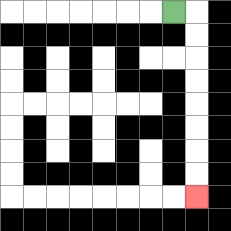{'start': '[7, 0]', 'end': '[8, 8]', 'path_directions': 'R,D,D,D,D,D,D,D,D', 'path_coordinates': '[[7, 0], [8, 0], [8, 1], [8, 2], [8, 3], [8, 4], [8, 5], [8, 6], [8, 7], [8, 8]]'}